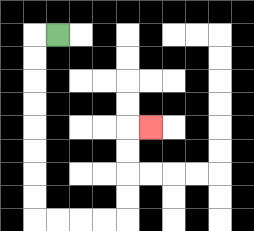{'start': '[2, 1]', 'end': '[6, 5]', 'path_directions': 'L,D,D,D,D,D,D,D,D,R,R,R,R,U,U,U,U,R', 'path_coordinates': '[[2, 1], [1, 1], [1, 2], [1, 3], [1, 4], [1, 5], [1, 6], [1, 7], [1, 8], [1, 9], [2, 9], [3, 9], [4, 9], [5, 9], [5, 8], [5, 7], [5, 6], [5, 5], [6, 5]]'}